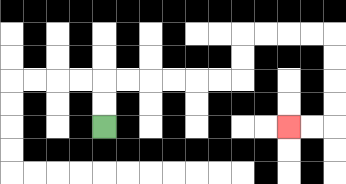{'start': '[4, 5]', 'end': '[12, 5]', 'path_directions': 'U,U,R,R,R,R,R,R,U,U,R,R,R,R,D,D,D,D,L,L', 'path_coordinates': '[[4, 5], [4, 4], [4, 3], [5, 3], [6, 3], [7, 3], [8, 3], [9, 3], [10, 3], [10, 2], [10, 1], [11, 1], [12, 1], [13, 1], [14, 1], [14, 2], [14, 3], [14, 4], [14, 5], [13, 5], [12, 5]]'}